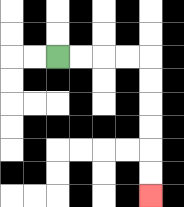{'start': '[2, 2]', 'end': '[6, 8]', 'path_directions': 'R,R,R,R,D,D,D,D,D,D', 'path_coordinates': '[[2, 2], [3, 2], [4, 2], [5, 2], [6, 2], [6, 3], [6, 4], [6, 5], [6, 6], [6, 7], [6, 8]]'}